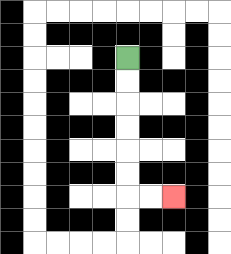{'start': '[5, 2]', 'end': '[7, 8]', 'path_directions': 'D,D,D,D,D,D,R,R', 'path_coordinates': '[[5, 2], [5, 3], [5, 4], [5, 5], [5, 6], [5, 7], [5, 8], [6, 8], [7, 8]]'}